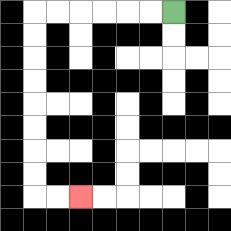{'start': '[7, 0]', 'end': '[3, 8]', 'path_directions': 'L,L,L,L,L,L,D,D,D,D,D,D,D,D,R,R', 'path_coordinates': '[[7, 0], [6, 0], [5, 0], [4, 0], [3, 0], [2, 0], [1, 0], [1, 1], [1, 2], [1, 3], [1, 4], [1, 5], [1, 6], [1, 7], [1, 8], [2, 8], [3, 8]]'}